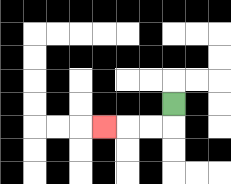{'start': '[7, 4]', 'end': '[4, 5]', 'path_directions': 'D,L,L,L', 'path_coordinates': '[[7, 4], [7, 5], [6, 5], [5, 5], [4, 5]]'}